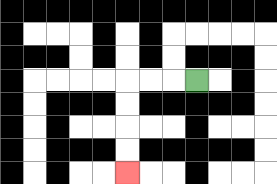{'start': '[8, 3]', 'end': '[5, 7]', 'path_directions': 'L,L,L,D,D,D,D', 'path_coordinates': '[[8, 3], [7, 3], [6, 3], [5, 3], [5, 4], [5, 5], [5, 6], [5, 7]]'}